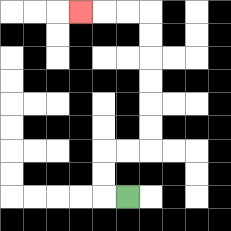{'start': '[5, 8]', 'end': '[3, 0]', 'path_directions': 'L,U,U,R,R,U,U,U,U,U,U,L,L,L', 'path_coordinates': '[[5, 8], [4, 8], [4, 7], [4, 6], [5, 6], [6, 6], [6, 5], [6, 4], [6, 3], [6, 2], [6, 1], [6, 0], [5, 0], [4, 0], [3, 0]]'}